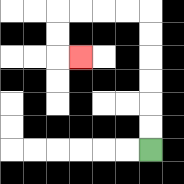{'start': '[6, 6]', 'end': '[3, 2]', 'path_directions': 'U,U,U,U,U,U,L,L,L,L,D,D,R', 'path_coordinates': '[[6, 6], [6, 5], [6, 4], [6, 3], [6, 2], [6, 1], [6, 0], [5, 0], [4, 0], [3, 0], [2, 0], [2, 1], [2, 2], [3, 2]]'}